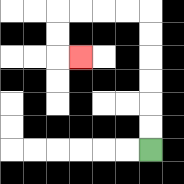{'start': '[6, 6]', 'end': '[3, 2]', 'path_directions': 'U,U,U,U,U,U,L,L,L,L,D,D,R', 'path_coordinates': '[[6, 6], [6, 5], [6, 4], [6, 3], [6, 2], [6, 1], [6, 0], [5, 0], [4, 0], [3, 0], [2, 0], [2, 1], [2, 2], [3, 2]]'}